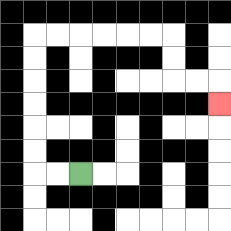{'start': '[3, 7]', 'end': '[9, 4]', 'path_directions': 'L,L,U,U,U,U,U,U,R,R,R,R,R,R,D,D,R,R,D', 'path_coordinates': '[[3, 7], [2, 7], [1, 7], [1, 6], [1, 5], [1, 4], [1, 3], [1, 2], [1, 1], [2, 1], [3, 1], [4, 1], [5, 1], [6, 1], [7, 1], [7, 2], [7, 3], [8, 3], [9, 3], [9, 4]]'}